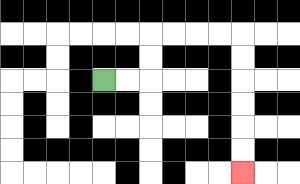{'start': '[4, 3]', 'end': '[10, 7]', 'path_directions': 'R,R,U,U,R,R,R,R,D,D,D,D,D,D', 'path_coordinates': '[[4, 3], [5, 3], [6, 3], [6, 2], [6, 1], [7, 1], [8, 1], [9, 1], [10, 1], [10, 2], [10, 3], [10, 4], [10, 5], [10, 6], [10, 7]]'}